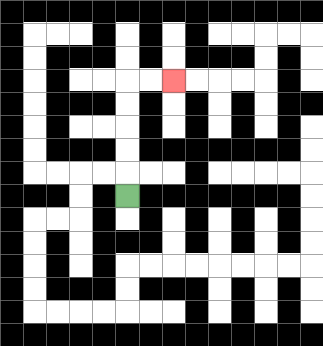{'start': '[5, 8]', 'end': '[7, 3]', 'path_directions': 'U,U,U,U,U,R,R', 'path_coordinates': '[[5, 8], [5, 7], [5, 6], [5, 5], [5, 4], [5, 3], [6, 3], [7, 3]]'}